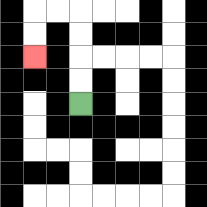{'start': '[3, 4]', 'end': '[1, 2]', 'path_directions': 'U,U,U,U,L,L,D,D', 'path_coordinates': '[[3, 4], [3, 3], [3, 2], [3, 1], [3, 0], [2, 0], [1, 0], [1, 1], [1, 2]]'}